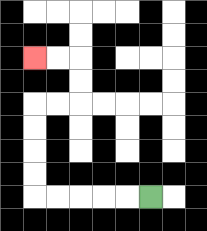{'start': '[6, 8]', 'end': '[1, 2]', 'path_directions': 'L,L,L,L,L,U,U,U,U,R,R,U,U,L,L', 'path_coordinates': '[[6, 8], [5, 8], [4, 8], [3, 8], [2, 8], [1, 8], [1, 7], [1, 6], [1, 5], [1, 4], [2, 4], [3, 4], [3, 3], [3, 2], [2, 2], [1, 2]]'}